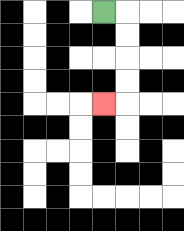{'start': '[4, 0]', 'end': '[4, 4]', 'path_directions': 'R,D,D,D,D,L', 'path_coordinates': '[[4, 0], [5, 0], [5, 1], [5, 2], [5, 3], [5, 4], [4, 4]]'}